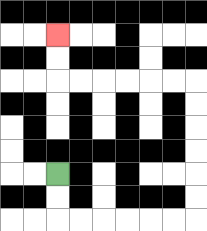{'start': '[2, 7]', 'end': '[2, 1]', 'path_directions': 'D,D,R,R,R,R,R,R,U,U,U,U,U,U,L,L,L,L,L,L,U,U', 'path_coordinates': '[[2, 7], [2, 8], [2, 9], [3, 9], [4, 9], [5, 9], [6, 9], [7, 9], [8, 9], [8, 8], [8, 7], [8, 6], [8, 5], [8, 4], [8, 3], [7, 3], [6, 3], [5, 3], [4, 3], [3, 3], [2, 3], [2, 2], [2, 1]]'}